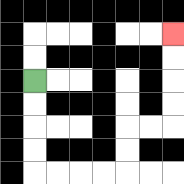{'start': '[1, 3]', 'end': '[7, 1]', 'path_directions': 'D,D,D,D,R,R,R,R,U,U,R,R,U,U,U,U', 'path_coordinates': '[[1, 3], [1, 4], [1, 5], [1, 6], [1, 7], [2, 7], [3, 7], [4, 7], [5, 7], [5, 6], [5, 5], [6, 5], [7, 5], [7, 4], [7, 3], [7, 2], [7, 1]]'}